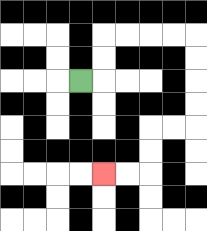{'start': '[3, 3]', 'end': '[4, 7]', 'path_directions': 'R,U,U,R,R,R,R,D,D,D,D,L,L,D,D,L,L', 'path_coordinates': '[[3, 3], [4, 3], [4, 2], [4, 1], [5, 1], [6, 1], [7, 1], [8, 1], [8, 2], [8, 3], [8, 4], [8, 5], [7, 5], [6, 5], [6, 6], [6, 7], [5, 7], [4, 7]]'}